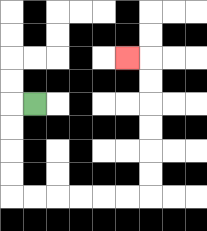{'start': '[1, 4]', 'end': '[5, 2]', 'path_directions': 'L,D,D,D,D,R,R,R,R,R,R,U,U,U,U,U,U,L', 'path_coordinates': '[[1, 4], [0, 4], [0, 5], [0, 6], [0, 7], [0, 8], [1, 8], [2, 8], [3, 8], [4, 8], [5, 8], [6, 8], [6, 7], [6, 6], [6, 5], [6, 4], [6, 3], [6, 2], [5, 2]]'}